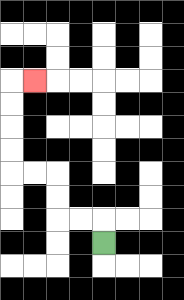{'start': '[4, 10]', 'end': '[1, 3]', 'path_directions': 'U,L,L,U,U,L,L,U,U,U,U,R', 'path_coordinates': '[[4, 10], [4, 9], [3, 9], [2, 9], [2, 8], [2, 7], [1, 7], [0, 7], [0, 6], [0, 5], [0, 4], [0, 3], [1, 3]]'}